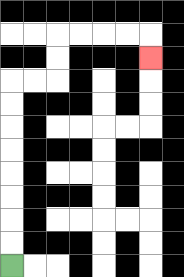{'start': '[0, 11]', 'end': '[6, 2]', 'path_directions': 'U,U,U,U,U,U,U,U,R,R,U,U,R,R,R,R,D', 'path_coordinates': '[[0, 11], [0, 10], [0, 9], [0, 8], [0, 7], [0, 6], [0, 5], [0, 4], [0, 3], [1, 3], [2, 3], [2, 2], [2, 1], [3, 1], [4, 1], [5, 1], [6, 1], [6, 2]]'}